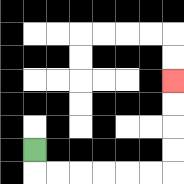{'start': '[1, 6]', 'end': '[7, 3]', 'path_directions': 'D,R,R,R,R,R,R,U,U,U,U', 'path_coordinates': '[[1, 6], [1, 7], [2, 7], [3, 7], [4, 7], [5, 7], [6, 7], [7, 7], [7, 6], [7, 5], [7, 4], [7, 3]]'}